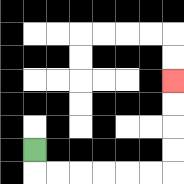{'start': '[1, 6]', 'end': '[7, 3]', 'path_directions': 'D,R,R,R,R,R,R,U,U,U,U', 'path_coordinates': '[[1, 6], [1, 7], [2, 7], [3, 7], [4, 7], [5, 7], [6, 7], [7, 7], [7, 6], [7, 5], [7, 4], [7, 3]]'}